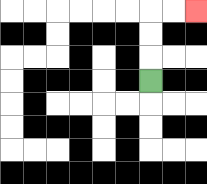{'start': '[6, 3]', 'end': '[8, 0]', 'path_directions': 'U,U,U,R,R', 'path_coordinates': '[[6, 3], [6, 2], [6, 1], [6, 0], [7, 0], [8, 0]]'}